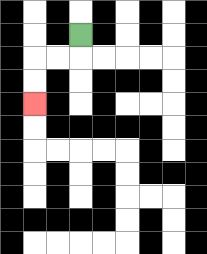{'start': '[3, 1]', 'end': '[1, 4]', 'path_directions': 'D,L,L,D,D', 'path_coordinates': '[[3, 1], [3, 2], [2, 2], [1, 2], [1, 3], [1, 4]]'}